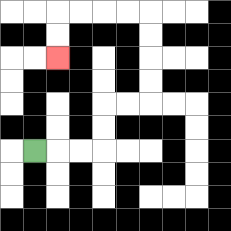{'start': '[1, 6]', 'end': '[2, 2]', 'path_directions': 'R,R,R,U,U,R,R,U,U,U,U,L,L,L,L,D,D', 'path_coordinates': '[[1, 6], [2, 6], [3, 6], [4, 6], [4, 5], [4, 4], [5, 4], [6, 4], [6, 3], [6, 2], [6, 1], [6, 0], [5, 0], [4, 0], [3, 0], [2, 0], [2, 1], [2, 2]]'}